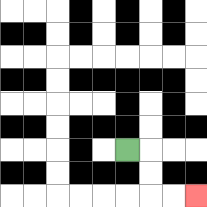{'start': '[5, 6]', 'end': '[8, 8]', 'path_directions': 'R,D,D,R,R', 'path_coordinates': '[[5, 6], [6, 6], [6, 7], [6, 8], [7, 8], [8, 8]]'}